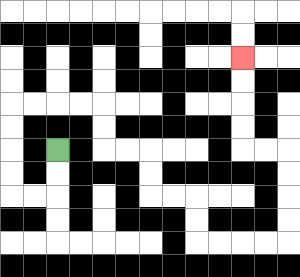{'start': '[2, 6]', 'end': '[10, 2]', 'path_directions': 'D,D,L,L,U,U,U,U,R,R,R,R,D,D,R,R,D,D,R,R,D,D,R,R,R,R,U,U,U,U,L,L,U,U,U,U', 'path_coordinates': '[[2, 6], [2, 7], [2, 8], [1, 8], [0, 8], [0, 7], [0, 6], [0, 5], [0, 4], [1, 4], [2, 4], [3, 4], [4, 4], [4, 5], [4, 6], [5, 6], [6, 6], [6, 7], [6, 8], [7, 8], [8, 8], [8, 9], [8, 10], [9, 10], [10, 10], [11, 10], [12, 10], [12, 9], [12, 8], [12, 7], [12, 6], [11, 6], [10, 6], [10, 5], [10, 4], [10, 3], [10, 2]]'}